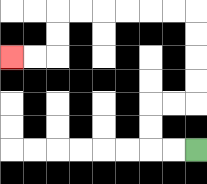{'start': '[8, 6]', 'end': '[0, 2]', 'path_directions': 'L,L,U,U,R,R,U,U,U,U,L,L,L,L,L,L,D,D,L,L', 'path_coordinates': '[[8, 6], [7, 6], [6, 6], [6, 5], [6, 4], [7, 4], [8, 4], [8, 3], [8, 2], [8, 1], [8, 0], [7, 0], [6, 0], [5, 0], [4, 0], [3, 0], [2, 0], [2, 1], [2, 2], [1, 2], [0, 2]]'}